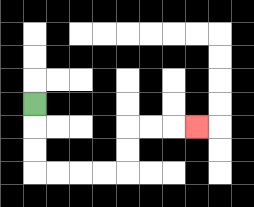{'start': '[1, 4]', 'end': '[8, 5]', 'path_directions': 'D,D,D,R,R,R,R,U,U,R,R,R', 'path_coordinates': '[[1, 4], [1, 5], [1, 6], [1, 7], [2, 7], [3, 7], [4, 7], [5, 7], [5, 6], [5, 5], [6, 5], [7, 5], [8, 5]]'}